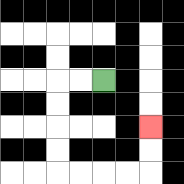{'start': '[4, 3]', 'end': '[6, 5]', 'path_directions': 'L,L,D,D,D,D,R,R,R,R,U,U', 'path_coordinates': '[[4, 3], [3, 3], [2, 3], [2, 4], [2, 5], [2, 6], [2, 7], [3, 7], [4, 7], [5, 7], [6, 7], [6, 6], [6, 5]]'}